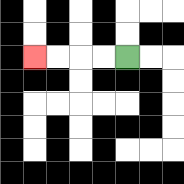{'start': '[5, 2]', 'end': '[1, 2]', 'path_directions': 'L,L,L,L', 'path_coordinates': '[[5, 2], [4, 2], [3, 2], [2, 2], [1, 2]]'}